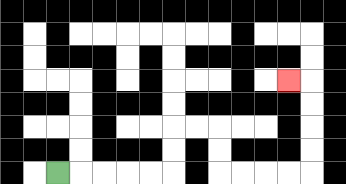{'start': '[2, 7]', 'end': '[12, 3]', 'path_directions': 'R,R,R,R,R,U,U,R,R,D,D,R,R,R,R,U,U,U,U,L', 'path_coordinates': '[[2, 7], [3, 7], [4, 7], [5, 7], [6, 7], [7, 7], [7, 6], [7, 5], [8, 5], [9, 5], [9, 6], [9, 7], [10, 7], [11, 7], [12, 7], [13, 7], [13, 6], [13, 5], [13, 4], [13, 3], [12, 3]]'}